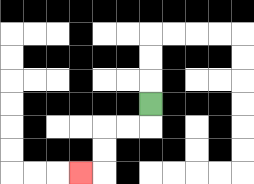{'start': '[6, 4]', 'end': '[3, 7]', 'path_directions': 'D,L,L,D,D,L', 'path_coordinates': '[[6, 4], [6, 5], [5, 5], [4, 5], [4, 6], [4, 7], [3, 7]]'}